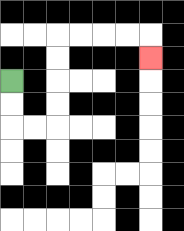{'start': '[0, 3]', 'end': '[6, 2]', 'path_directions': 'D,D,R,R,U,U,U,U,R,R,R,R,D', 'path_coordinates': '[[0, 3], [0, 4], [0, 5], [1, 5], [2, 5], [2, 4], [2, 3], [2, 2], [2, 1], [3, 1], [4, 1], [5, 1], [6, 1], [6, 2]]'}